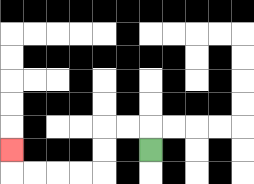{'start': '[6, 6]', 'end': '[0, 6]', 'path_directions': 'U,L,L,D,D,L,L,L,L,U', 'path_coordinates': '[[6, 6], [6, 5], [5, 5], [4, 5], [4, 6], [4, 7], [3, 7], [2, 7], [1, 7], [0, 7], [0, 6]]'}